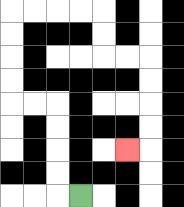{'start': '[3, 8]', 'end': '[5, 6]', 'path_directions': 'L,U,U,U,U,L,L,U,U,U,U,R,R,R,R,D,D,R,R,D,D,D,D,L', 'path_coordinates': '[[3, 8], [2, 8], [2, 7], [2, 6], [2, 5], [2, 4], [1, 4], [0, 4], [0, 3], [0, 2], [0, 1], [0, 0], [1, 0], [2, 0], [3, 0], [4, 0], [4, 1], [4, 2], [5, 2], [6, 2], [6, 3], [6, 4], [6, 5], [6, 6], [5, 6]]'}